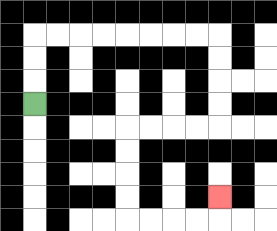{'start': '[1, 4]', 'end': '[9, 8]', 'path_directions': 'U,U,U,R,R,R,R,R,R,R,R,D,D,D,D,L,L,L,L,D,D,D,D,R,R,R,R,U', 'path_coordinates': '[[1, 4], [1, 3], [1, 2], [1, 1], [2, 1], [3, 1], [4, 1], [5, 1], [6, 1], [7, 1], [8, 1], [9, 1], [9, 2], [9, 3], [9, 4], [9, 5], [8, 5], [7, 5], [6, 5], [5, 5], [5, 6], [5, 7], [5, 8], [5, 9], [6, 9], [7, 9], [8, 9], [9, 9], [9, 8]]'}